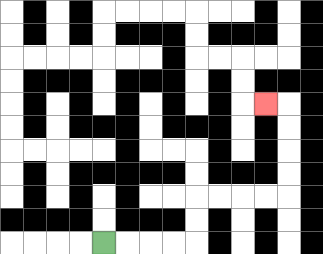{'start': '[4, 10]', 'end': '[11, 4]', 'path_directions': 'R,R,R,R,U,U,R,R,R,R,U,U,U,U,L', 'path_coordinates': '[[4, 10], [5, 10], [6, 10], [7, 10], [8, 10], [8, 9], [8, 8], [9, 8], [10, 8], [11, 8], [12, 8], [12, 7], [12, 6], [12, 5], [12, 4], [11, 4]]'}